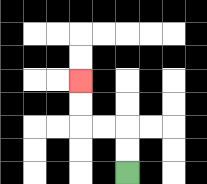{'start': '[5, 7]', 'end': '[3, 3]', 'path_directions': 'U,U,L,L,U,U', 'path_coordinates': '[[5, 7], [5, 6], [5, 5], [4, 5], [3, 5], [3, 4], [3, 3]]'}